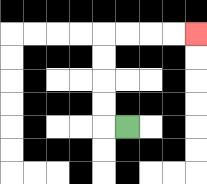{'start': '[5, 5]', 'end': '[8, 1]', 'path_directions': 'L,U,U,U,U,R,R,R,R', 'path_coordinates': '[[5, 5], [4, 5], [4, 4], [4, 3], [4, 2], [4, 1], [5, 1], [6, 1], [7, 1], [8, 1]]'}